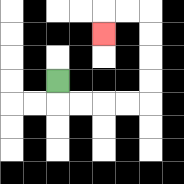{'start': '[2, 3]', 'end': '[4, 1]', 'path_directions': 'D,R,R,R,R,U,U,U,U,L,L,D', 'path_coordinates': '[[2, 3], [2, 4], [3, 4], [4, 4], [5, 4], [6, 4], [6, 3], [6, 2], [6, 1], [6, 0], [5, 0], [4, 0], [4, 1]]'}